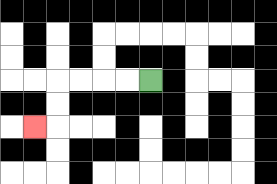{'start': '[6, 3]', 'end': '[1, 5]', 'path_directions': 'L,L,L,L,D,D,L', 'path_coordinates': '[[6, 3], [5, 3], [4, 3], [3, 3], [2, 3], [2, 4], [2, 5], [1, 5]]'}